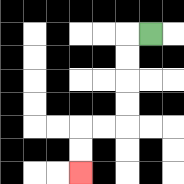{'start': '[6, 1]', 'end': '[3, 7]', 'path_directions': 'L,D,D,D,D,L,L,D,D', 'path_coordinates': '[[6, 1], [5, 1], [5, 2], [5, 3], [5, 4], [5, 5], [4, 5], [3, 5], [3, 6], [3, 7]]'}